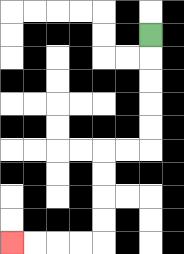{'start': '[6, 1]', 'end': '[0, 10]', 'path_directions': 'D,D,D,D,D,L,L,D,D,D,D,L,L,L,L', 'path_coordinates': '[[6, 1], [6, 2], [6, 3], [6, 4], [6, 5], [6, 6], [5, 6], [4, 6], [4, 7], [4, 8], [4, 9], [4, 10], [3, 10], [2, 10], [1, 10], [0, 10]]'}